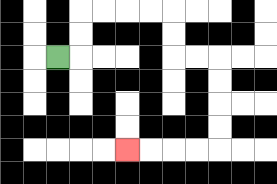{'start': '[2, 2]', 'end': '[5, 6]', 'path_directions': 'R,U,U,R,R,R,R,D,D,R,R,D,D,D,D,L,L,L,L', 'path_coordinates': '[[2, 2], [3, 2], [3, 1], [3, 0], [4, 0], [5, 0], [6, 0], [7, 0], [7, 1], [7, 2], [8, 2], [9, 2], [9, 3], [9, 4], [9, 5], [9, 6], [8, 6], [7, 6], [6, 6], [5, 6]]'}